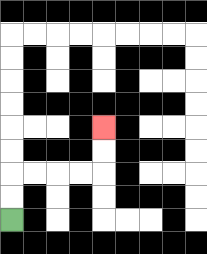{'start': '[0, 9]', 'end': '[4, 5]', 'path_directions': 'U,U,R,R,R,R,U,U', 'path_coordinates': '[[0, 9], [0, 8], [0, 7], [1, 7], [2, 7], [3, 7], [4, 7], [4, 6], [4, 5]]'}